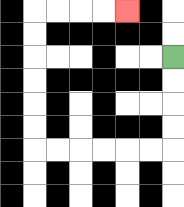{'start': '[7, 2]', 'end': '[5, 0]', 'path_directions': 'D,D,D,D,L,L,L,L,L,L,U,U,U,U,U,U,R,R,R,R', 'path_coordinates': '[[7, 2], [7, 3], [7, 4], [7, 5], [7, 6], [6, 6], [5, 6], [4, 6], [3, 6], [2, 6], [1, 6], [1, 5], [1, 4], [1, 3], [1, 2], [1, 1], [1, 0], [2, 0], [3, 0], [4, 0], [5, 0]]'}